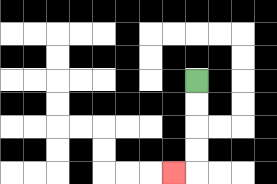{'start': '[8, 3]', 'end': '[7, 7]', 'path_directions': 'D,D,D,D,L', 'path_coordinates': '[[8, 3], [8, 4], [8, 5], [8, 6], [8, 7], [7, 7]]'}